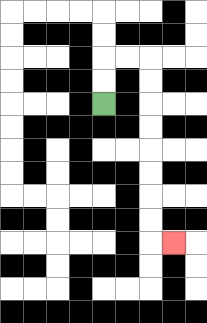{'start': '[4, 4]', 'end': '[7, 10]', 'path_directions': 'U,U,R,R,D,D,D,D,D,D,D,D,R', 'path_coordinates': '[[4, 4], [4, 3], [4, 2], [5, 2], [6, 2], [6, 3], [6, 4], [6, 5], [6, 6], [6, 7], [6, 8], [6, 9], [6, 10], [7, 10]]'}